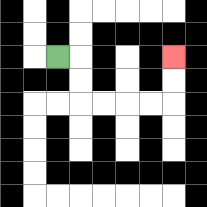{'start': '[2, 2]', 'end': '[7, 2]', 'path_directions': 'R,D,D,R,R,R,R,U,U', 'path_coordinates': '[[2, 2], [3, 2], [3, 3], [3, 4], [4, 4], [5, 4], [6, 4], [7, 4], [7, 3], [7, 2]]'}